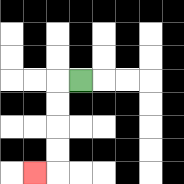{'start': '[3, 3]', 'end': '[1, 7]', 'path_directions': 'L,D,D,D,D,L', 'path_coordinates': '[[3, 3], [2, 3], [2, 4], [2, 5], [2, 6], [2, 7], [1, 7]]'}